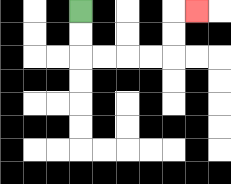{'start': '[3, 0]', 'end': '[8, 0]', 'path_directions': 'D,D,R,R,R,R,U,U,R', 'path_coordinates': '[[3, 0], [3, 1], [3, 2], [4, 2], [5, 2], [6, 2], [7, 2], [7, 1], [7, 0], [8, 0]]'}